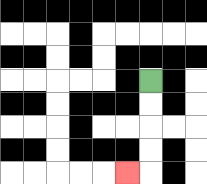{'start': '[6, 3]', 'end': '[5, 7]', 'path_directions': 'D,D,D,D,L', 'path_coordinates': '[[6, 3], [6, 4], [6, 5], [6, 6], [6, 7], [5, 7]]'}